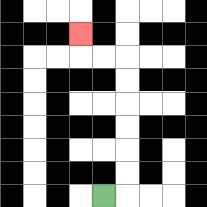{'start': '[4, 8]', 'end': '[3, 1]', 'path_directions': 'R,U,U,U,U,U,U,L,L,U', 'path_coordinates': '[[4, 8], [5, 8], [5, 7], [5, 6], [5, 5], [5, 4], [5, 3], [5, 2], [4, 2], [3, 2], [3, 1]]'}